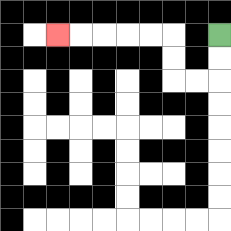{'start': '[9, 1]', 'end': '[2, 1]', 'path_directions': 'D,D,L,L,U,U,L,L,L,L,L', 'path_coordinates': '[[9, 1], [9, 2], [9, 3], [8, 3], [7, 3], [7, 2], [7, 1], [6, 1], [5, 1], [4, 1], [3, 1], [2, 1]]'}